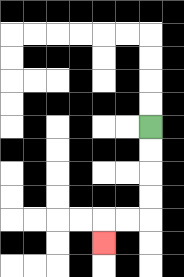{'start': '[6, 5]', 'end': '[4, 10]', 'path_directions': 'D,D,D,D,L,L,D', 'path_coordinates': '[[6, 5], [6, 6], [6, 7], [6, 8], [6, 9], [5, 9], [4, 9], [4, 10]]'}